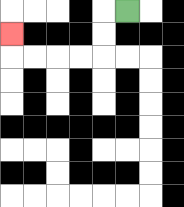{'start': '[5, 0]', 'end': '[0, 1]', 'path_directions': 'L,D,D,L,L,L,L,U', 'path_coordinates': '[[5, 0], [4, 0], [4, 1], [4, 2], [3, 2], [2, 2], [1, 2], [0, 2], [0, 1]]'}